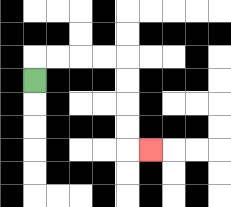{'start': '[1, 3]', 'end': '[6, 6]', 'path_directions': 'U,R,R,R,R,D,D,D,D,R', 'path_coordinates': '[[1, 3], [1, 2], [2, 2], [3, 2], [4, 2], [5, 2], [5, 3], [5, 4], [5, 5], [5, 6], [6, 6]]'}